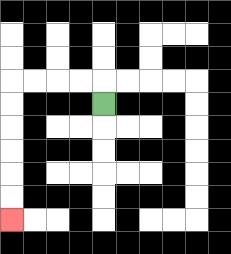{'start': '[4, 4]', 'end': '[0, 9]', 'path_directions': 'U,L,L,L,L,D,D,D,D,D,D', 'path_coordinates': '[[4, 4], [4, 3], [3, 3], [2, 3], [1, 3], [0, 3], [0, 4], [0, 5], [0, 6], [0, 7], [0, 8], [0, 9]]'}